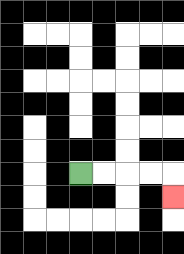{'start': '[3, 7]', 'end': '[7, 8]', 'path_directions': 'R,R,R,R,D', 'path_coordinates': '[[3, 7], [4, 7], [5, 7], [6, 7], [7, 7], [7, 8]]'}